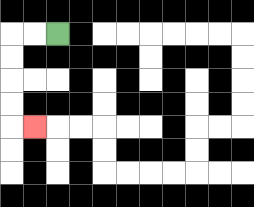{'start': '[2, 1]', 'end': '[1, 5]', 'path_directions': 'L,L,D,D,D,D,R', 'path_coordinates': '[[2, 1], [1, 1], [0, 1], [0, 2], [0, 3], [0, 4], [0, 5], [1, 5]]'}